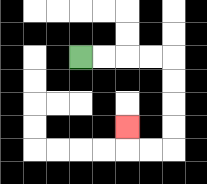{'start': '[3, 2]', 'end': '[5, 5]', 'path_directions': 'R,R,R,R,D,D,D,D,L,L,U', 'path_coordinates': '[[3, 2], [4, 2], [5, 2], [6, 2], [7, 2], [7, 3], [7, 4], [7, 5], [7, 6], [6, 6], [5, 6], [5, 5]]'}